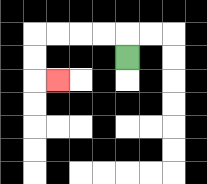{'start': '[5, 2]', 'end': '[2, 3]', 'path_directions': 'U,L,L,L,L,D,D,R', 'path_coordinates': '[[5, 2], [5, 1], [4, 1], [3, 1], [2, 1], [1, 1], [1, 2], [1, 3], [2, 3]]'}